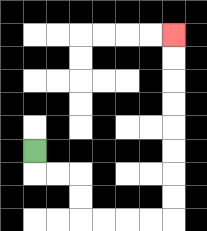{'start': '[1, 6]', 'end': '[7, 1]', 'path_directions': 'D,R,R,D,D,R,R,R,R,U,U,U,U,U,U,U,U', 'path_coordinates': '[[1, 6], [1, 7], [2, 7], [3, 7], [3, 8], [3, 9], [4, 9], [5, 9], [6, 9], [7, 9], [7, 8], [7, 7], [7, 6], [7, 5], [7, 4], [7, 3], [7, 2], [7, 1]]'}